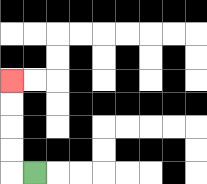{'start': '[1, 7]', 'end': '[0, 3]', 'path_directions': 'L,U,U,U,U', 'path_coordinates': '[[1, 7], [0, 7], [0, 6], [0, 5], [0, 4], [0, 3]]'}